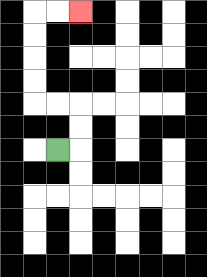{'start': '[2, 6]', 'end': '[3, 0]', 'path_directions': 'R,U,U,L,L,U,U,U,U,R,R', 'path_coordinates': '[[2, 6], [3, 6], [3, 5], [3, 4], [2, 4], [1, 4], [1, 3], [1, 2], [1, 1], [1, 0], [2, 0], [3, 0]]'}